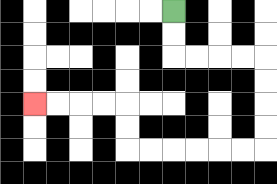{'start': '[7, 0]', 'end': '[1, 4]', 'path_directions': 'D,D,R,R,R,R,D,D,D,D,L,L,L,L,L,L,U,U,L,L,L,L', 'path_coordinates': '[[7, 0], [7, 1], [7, 2], [8, 2], [9, 2], [10, 2], [11, 2], [11, 3], [11, 4], [11, 5], [11, 6], [10, 6], [9, 6], [8, 6], [7, 6], [6, 6], [5, 6], [5, 5], [5, 4], [4, 4], [3, 4], [2, 4], [1, 4]]'}